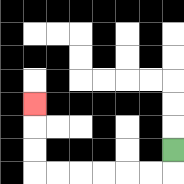{'start': '[7, 6]', 'end': '[1, 4]', 'path_directions': 'D,L,L,L,L,L,L,U,U,U', 'path_coordinates': '[[7, 6], [7, 7], [6, 7], [5, 7], [4, 7], [3, 7], [2, 7], [1, 7], [1, 6], [1, 5], [1, 4]]'}